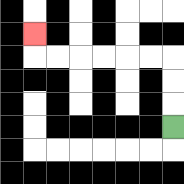{'start': '[7, 5]', 'end': '[1, 1]', 'path_directions': 'U,U,U,L,L,L,L,L,L,U', 'path_coordinates': '[[7, 5], [7, 4], [7, 3], [7, 2], [6, 2], [5, 2], [4, 2], [3, 2], [2, 2], [1, 2], [1, 1]]'}